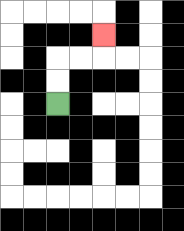{'start': '[2, 4]', 'end': '[4, 1]', 'path_directions': 'U,U,R,R,U', 'path_coordinates': '[[2, 4], [2, 3], [2, 2], [3, 2], [4, 2], [4, 1]]'}